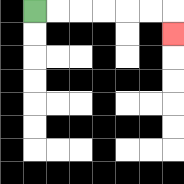{'start': '[1, 0]', 'end': '[7, 1]', 'path_directions': 'R,R,R,R,R,R,D', 'path_coordinates': '[[1, 0], [2, 0], [3, 0], [4, 0], [5, 0], [6, 0], [7, 0], [7, 1]]'}